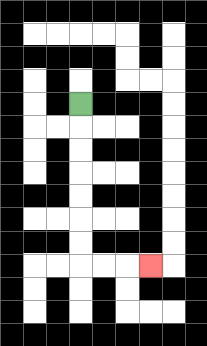{'start': '[3, 4]', 'end': '[6, 11]', 'path_directions': 'D,D,D,D,D,D,D,R,R,R', 'path_coordinates': '[[3, 4], [3, 5], [3, 6], [3, 7], [3, 8], [3, 9], [3, 10], [3, 11], [4, 11], [5, 11], [6, 11]]'}